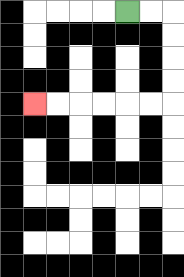{'start': '[5, 0]', 'end': '[1, 4]', 'path_directions': 'R,R,D,D,D,D,L,L,L,L,L,L', 'path_coordinates': '[[5, 0], [6, 0], [7, 0], [7, 1], [7, 2], [7, 3], [7, 4], [6, 4], [5, 4], [4, 4], [3, 4], [2, 4], [1, 4]]'}